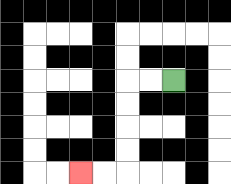{'start': '[7, 3]', 'end': '[3, 7]', 'path_directions': 'L,L,D,D,D,D,L,L', 'path_coordinates': '[[7, 3], [6, 3], [5, 3], [5, 4], [5, 5], [5, 6], [5, 7], [4, 7], [3, 7]]'}